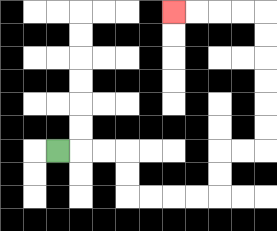{'start': '[2, 6]', 'end': '[7, 0]', 'path_directions': 'R,R,R,D,D,R,R,R,R,U,U,R,R,U,U,U,U,U,U,L,L,L,L', 'path_coordinates': '[[2, 6], [3, 6], [4, 6], [5, 6], [5, 7], [5, 8], [6, 8], [7, 8], [8, 8], [9, 8], [9, 7], [9, 6], [10, 6], [11, 6], [11, 5], [11, 4], [11, 3], [11, 2], [11, 1], [11, 0], [10, 0], [9, 0], [8, 0], [7, 0]]'}